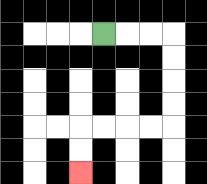{'start': '[4, 1]', 'end': '[3, 7]', 'path_directions': 'R,R,R,D,D,D,D,L,L,L,L,D,D', 'path_coordinates': '[[4, 1], [5, 1], [6, 1], [7, 1], [7, 2], [7, 3], [7, 4], [7, 5], [6, 5], [5, 5], [4, 5], [3, 5], [3, 6], [3, 7]]'}